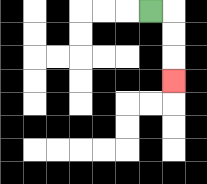{'start': '[6, 0]', 'end': '[7, 3]', 'path_directions': 'R,D,D,D', 'path_coordinates': '[[6, 0], [7, 0], [7, 1], [7, 2], [7, 3]]'}